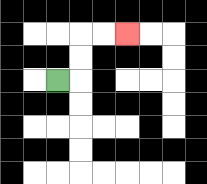{'start': '[2, 3]', 'end': '[5, 1]', 'path_directions': 'R,U,U,R,R', 'path_coordinates': '[[2, 3], [3, 3], [3, 2], [3, 1], [4, 1], [5, 1]]'}